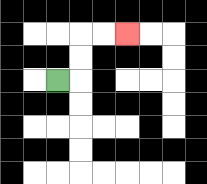{'start': '[2, 3]', 'end': '[5, 1]', 'path_directions': 'R,U,U,R,R', 'path_coordinates': '[[2, 3], [3, 3], [3, 2], [3, 1], [4, 1], [5, 1]]'}